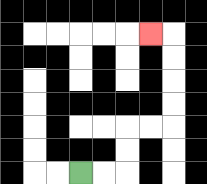{'start': '[3, 7]', 'end': '[6, 1]', 'path_directions': 'R,R,U,U,R,R,U,U,U,U,L', 'path_coordinates': '[[3, 7], [4, 7], [5, 7], [5, 6], [5, 5], [6, 5], [7, 5], [7, 4], [7, 3], [7, 2], [7, 1], [6, 1]]'}